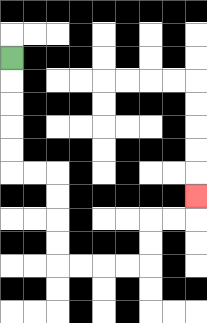{'start': '[0, 2]', 'end': '[8, 8]', 'path_directions': 'D,D,D,D,D,R,R,D,D,D,D,R,R,R,R,U,U,R,R,U', 'path_coordinates': '[[0, 2], [0, 3], [0, 4], [0, 5], [0, 6], [0, 7], [1, 7], [2, 7], [2, 8], [2, 9], [2, 10], [2, 11], [3, 11], [4, 11], [5, 11], [6, 11], [6, 10], [6, 9], [7, 9], [8, 9], [8, 8]]'}